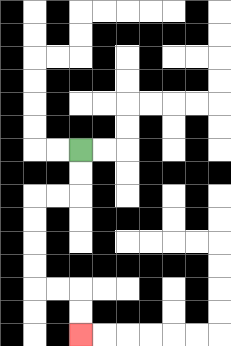{'start': '[3, 6]', 'end': '[3, 14]', 'path_directions': 'D,D,L,L,D,D,D,D,R,R,D,D', 'path_coordinates': '[[3, 6], [3, 7], [3, 8], [2, 8], [1, 8], [1, 9], [1, 10], [1, 11], [1, 12], [2, 12], [3, 12], [3, 13], [3, 14]]'}